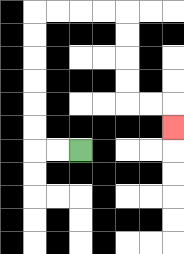{'start': '[3, 6]', 'end': '[7, 5]', 'path_directions': 'L,L,U,U,U,U,U,U,R,R,R,R,D,D,D,D,R,R,D', 'path_coordinates': '[[3, 6], [2, 6], [1, 6], [1, 5], [1, 4], [1, 3], [1, 2], [1, 1], [1, 0], [2, 0], [3, 0], [4, 0], [5, 0], [5, 1], [5, 2], [5, 3], [5, 4], [6, 4], [7, 4], [7, 5]]'}